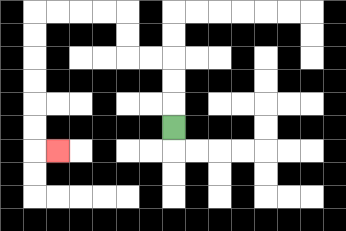{'start': '[7, 5]', 'end': '[2, 6]', 'path_directions': 'U,U,U,L,L,U,U,L,L,L,L,D,D,D,D,D,D,R', 'path_coordinates': '[[7, 5], [7, 4], [7, 3], [7, 2], [6, 2], [5, 2], [5, 1], [5, 0], [4, 0], [3, 0], [2, 0], [1, 0], [1, 1], [1, 2], [1, 3], [1, 4], [1, 5], [1, 6], [2, 6]]'}